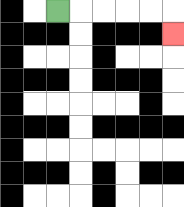{'start': '[2, 0]', 'end': '[7, 1]', 'path_directions': 'R,R,R,R,R,D', 'path_coordinates': '[[2, 0], [3, 0], [4, 0], [5, 0], [6, 0], [7, 0], [7, 1]]'}